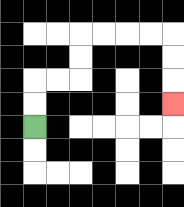{'start': '[1, 5]', 'end': '[7, 4]', 'path_directions': 'U,U,R,R,U,U,R,R,R,R,D,D,D', 'path_coordinates': '[[1, 5], [1, 4], [1, 3], [2, 3], [3, 3], [3, 2], [3, 1], [4, 1], [5, 1], [6, 1], [7, 1], [7, 2], [7, 3], [7, 4]]'}